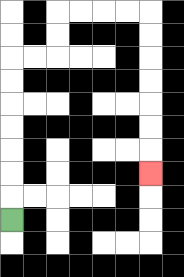{'start': '[0, 9]', 'end': '[6, 7]', 'path_directions': 'U,U,U,U,U,U,U,R,R,U,U,R,R,R,R,D,D,D,D,D,D,D', 'path_coordinates': '[[0, 9], [0, 8], [0, 7], [0, 6], [0, 5], [0, 4], [0, 3], [0, 2], [1, 2], [2, 2], [2, 1], [2, 0], [3, 0], [4, 0], [5, 0], [6, 0], [6, 1], [6, 2], [6, 3], [6, 4], [6, 5], [6, 6], [6, 7]]'}